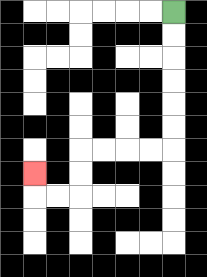{'start': '[7, 0]', 'end': '[1, 7]', 'path_directions': 'D,D,D,D,D,D,L,L,L,L,D,D,L,L,U', 'path_coordinates': '[[7, 0], [7, 1], [7, 2], [7, 3], [7, 4], [7, 5], [7, 6], [6, 6], [5, 6], [4, 6], [3, 6], [3, 7], [3, 8], [2, 8], [1, 8], [1, 7]]'}